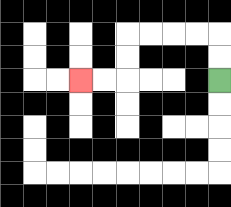{'start': '[9, 3]', 'end': '[3, 3]', 'path_directions': 'U,U,L,L,L,L,D,D,L,L', 'path_coordinates': '[[9, 3], [9, 2], [9, 1], [8, 1], [7, 1], [6, 1], [5, 1], [5, 2], [5, 3], [4, 3], [3, 3]]'}